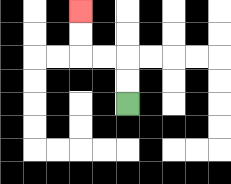{'start': '[5, 4]', 'end': '[3, 0]', 'path_directions': 'U,U,L,L,U,U', 'path_coordinates': '[[5, 4], [5, 3], [5, 2], [4, 2], [3, 2], [3, 1], [3, 0]]'}